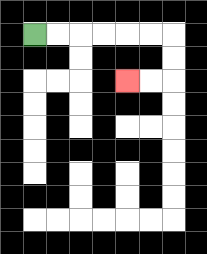{'start': '[1, 1]', 'end': '[5, 3]', 'path_directions': 'R,R,R,R,R,R,D,D,L,L', 'path_coordinates': '[[1, 1], [2, 1], [3, 1], [4, 1], [5, 1], [6, 1], [7, 1], [7, 2], [7, 3], [6, 3], [5, 3]]'}